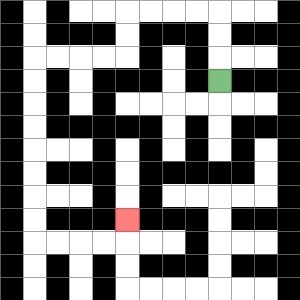{'start': '[9, 3]', 'end': '[5, 9]', 'path_directions': 'U,U,U,L,L,L,L,D,D,L,L,L,L,D,D,D,D,D,D,D,D,R,R,R,R,U', 'path_coordinates': '[[9, 3], [9, 2], [9, 1], [9, 0], [8, 0], [7, 0], [6, 0], [5, 0], [5, 1], [5, 2], [4, 2], [3, 2], [2, 2], [1, 2], [1, 3], [1, 4], [1, 5], [1, 6], [1, 7], [1, 8], [1, 9], [1, 10], [2, 10], [3, 10], [4, 10], [5, 10], [5, 9]]'}